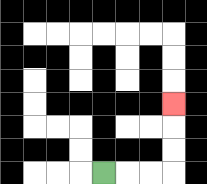{'start': '[4, 7]', 'end': '[7, 4]', 'path_directions': 'R,R,R,U,U,U', 'path_coordinates': '[[4, 7], [5, 7], [6, 7], [7, 7], [7, 6], [7, 5], [7, 4]]'}